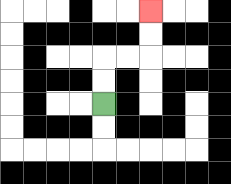{'start': '[4, 4]', 'end': '[6, 0]', 'path_directions': 'U,U,R,R,U,U', 'path_coordinates': '[[4, 4], [4, 3], [4, 2], [5, 2], [6, 2], [6, 1], [6, 0]]'}